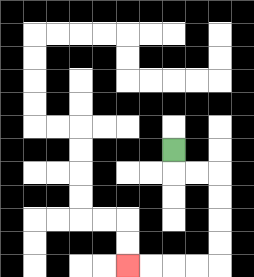{'start': '[7, 6]', 'end': '[5, 11]', 'path_directions': 'D,R,R,D,D,D,D,L,L,L,L', 'path_coordinates': '[[7, 6], [7, 7], [8, 7], [9, 7], [9, 8], [9, 9], [9, 10], [9, 11], [8, 11], [7, 11], [6, 11], [5, 11]]'}